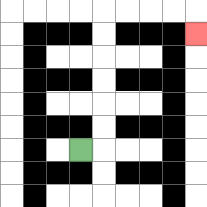{'start': '[3, 6]', 'end': '[8, 1]', 'path_directions': 'R,U,U,U,U,U,U,R,R,R,R,D', 'path_coordinates': '[[3, 6], [4, 6], [4, 5], [4, 4], [4, 3], [4, 2], [4, 1], [4, 0], [5, 0], [6, 0], [7, 0], [8, 0], [8, 1]]'}